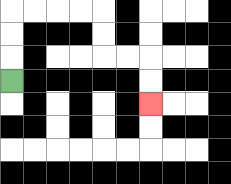{'start': '[0, 3]', 'end': '[6, 4]', 'path_directions': 'U,U,U,R,R,R,R,D,D,R,R,D,D', 'path_coordinates': '[[0, 3], [0, 2], [0, 1], [0, 0], [1, 0], [2, 0], [3, 0], [4, 0], [4, 1], [4, 2], [5, 2], [6, 2], [6, 3], [6, 4]]'}